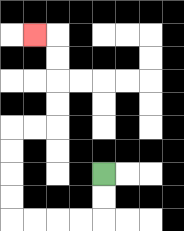{'start': '[4, 7]', 'end': '[1, 1]', 'path_directions': 'D,D,L,L,L,L,U,U,U,U,R,R,U,U,U,U,L', 'path_coordinates': '[[4, 7], [4, 8], [4, 9], [3, 9], [2, 9], [1, 9], [0, 9], [0, 8], [0, 7], [0, 6], [0, 5], [1, 5], [2, 5], [2, 4], [2, 3], [2, 2], [2, 1], [1, 1]]'}